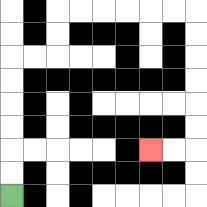{'start': '[0, 8]', 'end': '[6, 6]', 'path_directions': 'U,U,U,U,U,U,R,R,U,U,R,R,R,R,R,R,D,D,D,D,D,D,L,L', 'path_coordinates': '[[0, 8], [0, 7], [0, 6], [0, 5], [0, 4], [0, 3], [0, 2], [1, 2], [2, 2], [2, 1], [2, 0], [3, 0], [4, 0], [5, 0], [6, 0], [7, 0], [8, 0], [8, 1], [8, 2], [8, 3], [8, 4], [8, 5], [8, 6], [7, 6], [6, 6]]'}